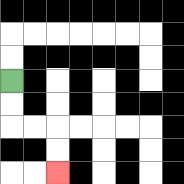{'start': '[0, 3]', 'end': '[2, 7]', 'path_directions': 'D,D,R,R,D,D', 'path_coordinates': '[[0, 3], [0, 4], [0, 5], [1, 5], [2, 5], [2, 6], [2, 7]]'}